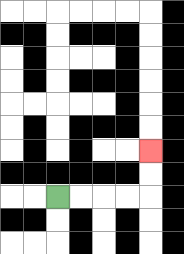{'start': '[2, 8]', 'end': '[6, 6]', 'path_directions': 'R,R,R,R,U,U', 'path_coordinates': '[[2, 8], [3, 8], [4, 8], [5, 8], [6, 8], [6, 7], [6, 6]]'}